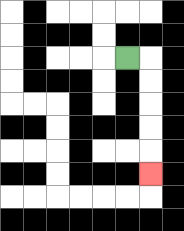{'start': '[5, 2]', 'end': '[6, 7]', 'path_directions': 'R,D,D,D,D,D', 'path_coordinates': '[[5, 2], [6, 2], [6, 3], [6, 4], [6, 5], [6, 6], [6, 7]]'}